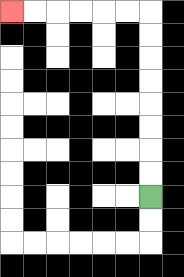{'start': '[6, 8]', 'end': '[0, 0]', 'path_directions': 'U,U,U,U,U,U,U,U,L,L,L,L,L,L', 'path_coordinates': '[[6, 8], [6, 7], [6, 6], [6, 5], [6, 4], [6, 3], [6, 2], [6, 1], [6, 0], [5, 0], [4, 0], [3, 0], [2, 0], [1, 0], [0, 0]]'}